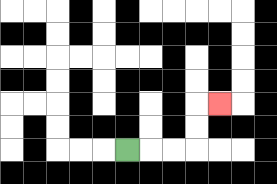{'start': '[5, 6]', 'end': '[9, 4]', 'path_directions': 'R,R,R,U,U,R', 'path_coordinates': '[[5, 6], [6, 6], [7, 6], [8, 6], [8, 5], [8, 4], [9, 4]]'}